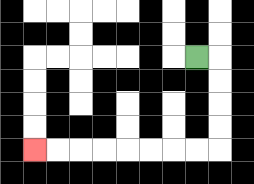{'start': '[8, 2]', 'end': '[1, 6]', 'path_directions': 'R,D,D,D,D,L,L,L,L,L,L,L,L', 'path_coordinates': '[[8, 2], [9, 2], [9, 3], [9, 4], [9, 5], [9, 6], [8, 6], [7, 6], [6, 6], [5, 6], [4, 6], [3, 6], [2, 6], [1, 6]]'}